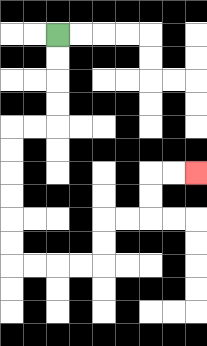{'start': '[2, 1]', 'end': '[8, 7]', 'path_directions': 'D,D,D,D,L,L,D,D,D,D,D,D,R,R,R,R,U,U,R,R,U,U,R,R', 'path_coordinates': '[[2, 1], [2, 2], [2, 3], [2, 4], [2, 5], [1, 5], [0, 5], [0, 6], [0, 7], [0, 8], [0, 9], [0, 10], [0, 11], [1, 11], [2, 11], [3, 11], [4, 11], [4, 10], [4, 9], [5, 9], [6, 9], [6, 8], [6, 7], [7, 7], [8, 7]]'}